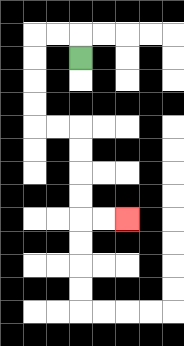{'start': '[3, 2]', 'end': '[5, 9]', 'path_directions': 'U,L,L,D,D,D,D,R,R,D,D,D,D,R,R', 'path_coordinates': '[[3, 2], [3, 1], [2, 1], [1, 1], [1, 2], [1, 3], [1, 4], [1, 5], [2, 5], [3, 5], [3, 6], [3, 7], [3, 8], [3, 9], [4, 9], [5, 9]]'}